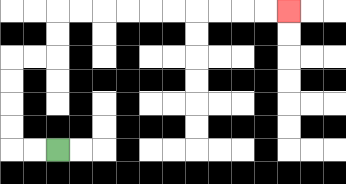{'start': '[2, 6]', 'end': '[12, 0]', 'path_directions': 'L,L,U,U,U,U,R,R,U,U,R,R,R,R,R,R,R,R,R,R', 'path_coordinates': '[[2, 6], [1, 6], [0, 6], [0, 5], [0, 4], [0, 3], [0, 2], [1, 2], [2, 2], [2, 1], [2, 0], [3, 0], [4, 0], [5, 0], [6, 0], [7, 0], [8, 0], [9, 0], [10, 0], [11, 0], [12, 0]]'}